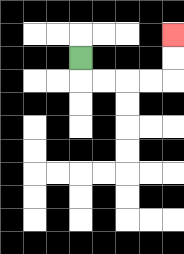{'start': '[3, 2]', 'end': '[7, 1]', 'path_directions': 'D,R,R,R,R,U,U', 'path_coordinates': '[[3, 2], [3, 3], [4, 3], [5, 3], [6, 3], [7, 3], [7, 2], [7, 1]]'}